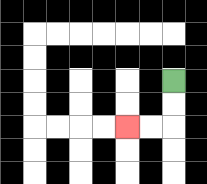{'start': '[7, 3]', 'end': '[5, 5]', 'path_directions': 'D,D,L,L', 'path_coordinates': '[[7, 3], [7, 4], [7, 5], [6, 5], [5, 5]]'}